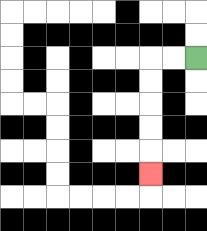{'start': '[8, 2]', 'end': '[6, 7]', 'path_directions': 'L,L,D,D,D,D,D', 'path_coordinates': '[[8, 2], [7, 2], [6, 2], [6, 3], [6, 4], [6, 5], [6, 6], [6, 7]]'}